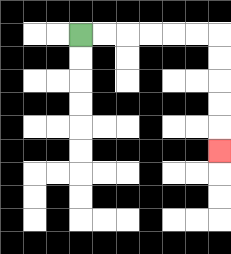{'start': '[3, 1]', 'end': '[9, 6]', 'path_directions': 'R,R,R,R,R,R,D,D,D,D,D', 'path_coordinates': '[[3, 1], [4, 1], [5, 1], [6, 1], [7, 1], [8, 1], [9, 1], [9, 2], [9, 3], [9, 4], [9, 5], [9, 6]]'}